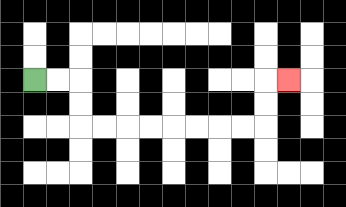{'start': '[1, 3]', 'end': '[12, 3]', 'path_directions': 'R,R,D,D,R,R,R,R,R,R,R,R,U,U,R', 'path_coordinates': '[[1, 3], [2, 3], [3, 3], [3, 4], [3, 5], [4, 5], [5, 5], [6, 5], [7, 5], [8, 5], [9, 5], [10, 5], [11, 5], [11, 4], [11, 3], [12, 3]]'}